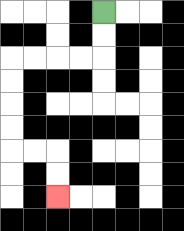{'start': '[4, 0]', 'end': '[2, 8]', 'path_directions': 'D,D,L,L,L,L,D,D,D,D,R,R,D,D', 'path_coordinates': '[[4, 0], [4, 1], [4, 2], [3, 2], [2, 2], [1, 2], [0, 2], [0, 3], [0, 4], [0, 5], [0, 6], [1, 6], [2, 6], [2, 7], [2, 8]]'}